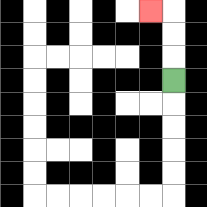{'start': '[7, 3]', 'end': '[6, 0]', 'path_directions': 'U,U,U,L', 'path_coordinates': '[[7, 3], [7, 2], [7, 1], [7, 0], [6, 0]]'}